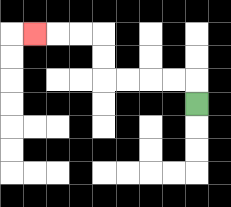{'start': '[8, 4]', 'end': '[1, 1]', 'path_directions': 'U,L,L,L,L,U,U,L,L,L', 'path_coordinates': '[[8, 4], [8, 3], [7, 3], [6, 3], [5, 3], [4, 3], [4, 2], [4, 1], [3, 1], [2, 1], [1, 1]]'}